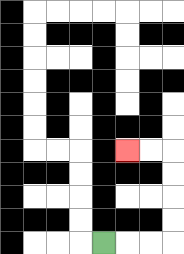{'start': '[4, 10]', 'end': '[5, 6]', 'path_directions': 'R,R,R,U,U,U,U,L,L', 'path_coordinates': '[[4, 10], [5, 10], [6, 10], [7, 10], [7, 9], [7, 8], [7, 7], [7, 6], [6, 6], [5, 6]]'}